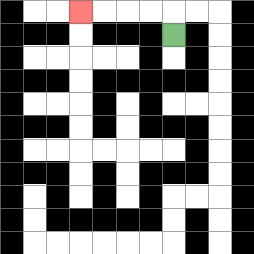{'start': '[7, 1]', 'end': '[3, 0]', 'path_directions': 'U,L,L,L,L', 'path_coordinates': '[[7, 1], [7, 0], [6, 0], [5, 0], [4, 0], [3, 0]]'}